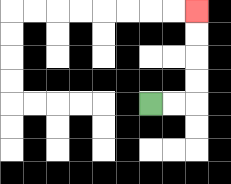{'start': '[6, 4]', 'end': '[8, 0]', 'path_directions': 'R,R,U,U,U,U', 'path_coordinates': '[[6, 4], [7, 4], [8, 4], [8, 3], [8, 2], [8, 1], [8, 0]]'}